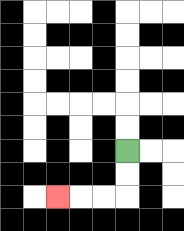{'start': '[5, 6]', 'end': '[2, 8]', 'path_directions': 'D,D,L,L,L', 'path_coordinates': '[[5, 6], [5, 7], [5, 8], [4, 8], [3, 8], [2, 8]]'}